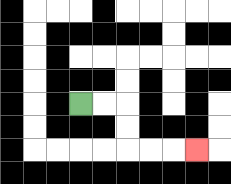{'start': '[3, 4]', 'end': '[8, 6]', 'path_directions': 'R,R,D,D,R,R,R', 'path_coordinates': '[[3, 4], [4, 4], [5, 4], [5, 5], [5, 6], [6, 6], [7, 6], [8, 6]]'}